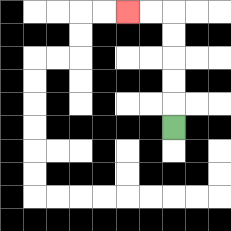{'start': '[7, 5]', 'end': '[5, 0]', 'path_directions': 'U,U,U,U,U,L,L', 'path_coordinates': '[[7, 5], [7, 4], [7, 3], [7, 2], [7, 1], [7, 0], [6, 0], [5, 0]]'}